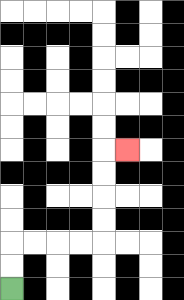{'start': '[0, 12]', 'end': '[5, 6]', 'path_directions': 'U,U,R,R,R,R,U,U,U,U,R', 'path_coordinates': '[[0, 12], [0, 11], [0, 10], [1, 10], [2, 10], [3, 10], [4, 10], [4, 9], [4, 8], [4, 7], [4, 6], [5, 6]]'}